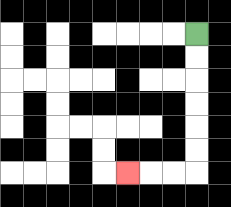{'start': '[8, 1]', 'end': '[5, 7]', 'path_directions': 'D,D,D,D,D,D,L,L,L', 'path_coordinates': '[[8, 1], [8, 2], [8, 3], [8, 4], [8, 5], [8, 6], [8, 7], [7, 7], [6, 7], [5, 7]]'}